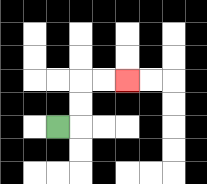{'start': '[2, 5]', 'end': '[5, 3]', 'path_directions': 'R,U,U,R,R', 'path_coordinates': '[[2, 5], [3, 5], [3, 4], [3, 3], [4, 3], [5, 3]]'}